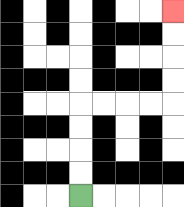{'start': '[3, 8]', 'end': '[7, 0]', 'path_directions': 'U,U,U,U,R,R,R,R,U,U,U,U', 'path_coordinates': '[[3, 8], [3, 7], [3, 6], [3, 5], [3, 4], [4, 4], [5, 4], [6, 4], [7, 4], [7, 3], [7, 2], [7, 1], [7, 0]]'}